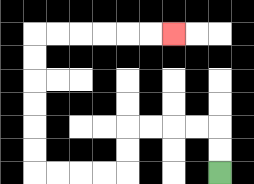{'start': '[9, 7]', 'end': '[7, 1]', 'path_directions': 'U,U,L,L,L,L,D,D,L,L,L,L,U,U,U,U,U,U,R,R,R,R,R,R', 'path_coordinates': '[[9, 7], [9, 6], [9, 5], [8, 5], [7, 5], [6, 5], [5, 5], [5, 6], [5, 7], [4, 7], [3, 7], [2, 7], [1, 7], [1, 6], [1, 5], [1, 4], [1, 3], [1, 2], [1, 1], [2, 1], [3, 1], [4, 1], [5, 1], [6, 1], [7, 1]]'}